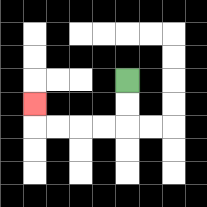{'start': '[5, 3]', 'end': '[1, 4]', 'path_directions': 'D,D,L,L,L,L,U', 'path_coordinates': '[[5, 3], [5, 4], [5, 5], [4, 5], [3, 5], [2, 5], [1, 5], [1, 4]]'}